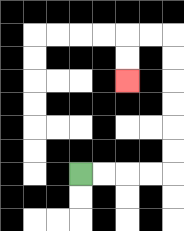{'start': '[3, 7]', 'end': '[5, 3]', 'path_directions': 'R,R,R,R,U,U,U,U,U,U,L,L,D,D', 'path_coordinates': '[[3, 7], [4, 7], [5, 7], [6, 7], [7, 7], [7, 6], [7, 5], [7, 4], [7, 3], [7, 2], [7, 1], [6, 1], [5, 1], [5, 2], [5, 3]]'}